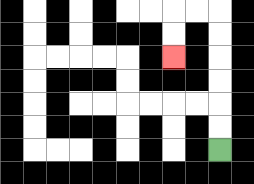{'start': '[9, 6]', 'end': '[7, 2]', 'path_directions': 'U,U,U,U,U,U,L,L,D,D', 'path_coordinates': '[[9, 6], [9, 5], [9, 4], [9, 3], [9, 2], [9, 1], [9, 0], [8, 0], [7, 0], [7, 1], [7, 2]]'}